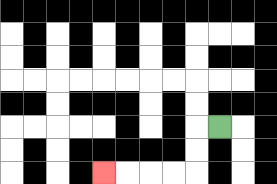{'start': '[9, 5]', 'end': '[4, 7]', 'path_directions': 'L,D,D,L,L,L,L', 'path_coordinates': '[[9, 5], [8, 5], [8, 6], [8, 7], [7, 7], [6, 7], [5, 7], [4, 7]]'}